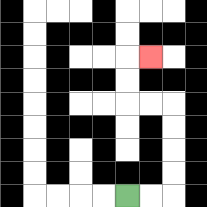{'start': '[5, 8]', 'end': '[6, 2]', 'path_directions': 'R,R,U,U,U,U,L,L,U,U,R', 'path_coordinates': '[[5, 8], [6, 8], [7, 8], [7, 7], [7, 6], [7, 5], [7, 4], [6, 4], [5, 4], [5, 3], [5, 2], [6, 2]]'}